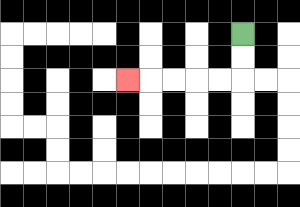{'start': '[10, 1]', 'end': '[5, 3]', 'path_directions': 'D,D,L,L,L,L,L', 'path_coordinates': '[[10, 1], [10, 2], [10, 3], [9, 3], [8, 3], [7, 3], [6, 3], [5, 3]]'}